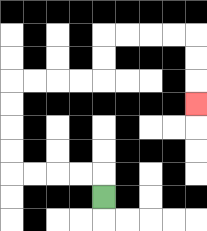{'start': '[4, 8]', 'end': '[8, 4]', 'path_directions': 'U,L,L,L,L,U,U,U,U,R,R,R,R,U,U,R,R,R,R,D,D,D', 'path_coordinates': '[[4, 8], [4, 7], [3, 7], [2, 7], [1, 7], [0, 7], [0, 6], [0, 5], [0, 4], [0, 3], [1, 3], [2, 3], [3, 3], [4, 3], [4, 2], [4, 1], [5, 1], [6, 1], [7, 1], [8, 1], [8, 2], [8, 3], [8, 4]]'}